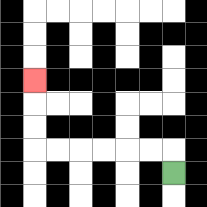{'start': '[7, 7]', 'end': '[1, 3]', 'path_directions': 'U,L,L,L,L,L,L,U,U,U', 'path_coordinates': '[[7, 7], [7, 6], [6, 6], [5, 6], [4, 6], [3, 6], [2, 6], [1, 6], [1, 5], [1, 4], [1, 3]]'}